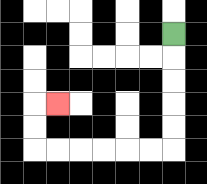{'start': '[7, 1]', 'end': '[2, 4]', 'path_directions': 'D,D,D,D,D,L,L,L,L,L,L,U,U,R', 'path_coordinates': '[[7, 1], [7, 2], [7, 3], [7, 4], [7, 5], [7, 6], [6, 6], [5, 6], [4, 6], [3, 6], [2, 6], [1, 6], [1, 5], [1, 4], [2, 4]]'}